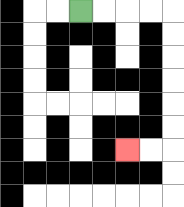{'start': '[3, 0]', 'end': '[5, 6]', 'path_directions': 'R,R,R,R,D,D,D,D,D,D,L,L', 'path_coordinates': '[[3, 0], [4, 0], [5, 0], [6, 0], [7, 0], [7, 1], [7, 2], [7, 3], [7, 4], [7, 5], [7, 6], [6, 6], [5, 6]]'}